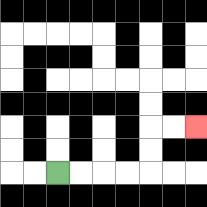{'start': '[2, 7]', 'end': '[8, 5]', 'path_directions': 'R,R,R,R,U,U,R,R', 'path_coordinates': '[[2, 7], [3, 7], [4, 7], [5, 7], [6, 7], [6, 6], [6, 5], [7, 5], [8, 5]]'}